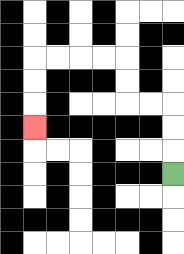{'start': '[7, 7]', 'end': '[1, 5]', 'path_directions': 'U,U,U,L,L,U,U,L,L,L,L,D,D,D', 'path_coordinates': '[[7, 7], [7, 6], [7, 5], [7, 4], [6, 4], [5, 4], [5, 3], [5, 2], [4, 2], [3, 2], [2, 2], [1, 2], [1, 3], [1, 4], [1, 5]]'}